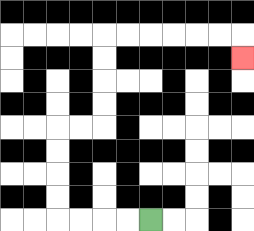{'start': '[6, 9]', 'end': '[10, 2]', 'path_directions': 'L,L,L,L,U,U,U,U,R,R,U,U,U,U,R,R,R,R,R,R,D', 'path_coordinates': '[[6, 9], [5, 9], [4, 9], [3, 9], [2, 9], [2, 8], [2, 7], [2, 6], [2, 5], [3, 5], [4, 5], [4, 4], [4, 3], [4, 2], [4, 1], [5, 1], [6, 1], [7, 1], [8, 1], [9, 1], [10, 1], [10, 2]]'}